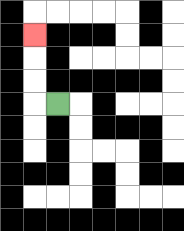{'start': '[2, 4]', 'end': '[1, 1]', 'path_directions': 'L,U,U,U', 'path_coordinates': '[[2, 4], [1, 4], [1, 3], [1, 2], [1, 1]]'}